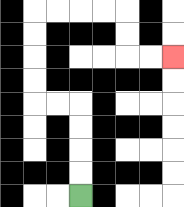{'start': '[3, 8]', 'end': '[7, 2]', 'path_directions': 'U,U,U,U,L,L,U,U,U,U,R,R,R,R,D,D,R,R', 'path_coordinates': '[[3, 8], [3, 7], [3, 6], [3, 5], [3, 4], [2, 4], [1, 4], [1, 3], [1, 2], [1, 1], [1, 0], [2, 0], [3, 0], [4, 0], [5, 0], [5, 1], [5, 2], [6, 2], [7, 2]]'}